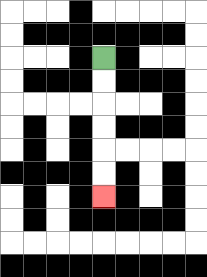{'start': '[4, 2]', 'end': '[4, 8]', 'path_directions': 'D,D,D,D,D,D', 'path_coordinates': '[[4, 2], [4, 3], [4, 4], [4, 5], [4, 6], [4, 7], [4, 8]]'}